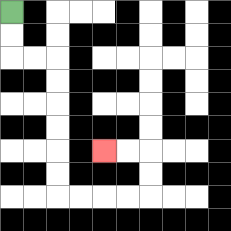{'start': '[0, 0]', 'end': '[4, 6]', 'path_directions': 'D,D,R,R,D,D,D,D,D,D,R,R,R,R,U,U,L,L', 'path_coordinates': '[[0, 0], [0, 1], [0, 2], [1, 2], [2, 2], [2, 3], [2, 4], [2, 5], [2, 6], [2, 7], [2, 8], [3, 8], [4, 8], [5, 8], [6, 8], [6, 7], [6, 6], [5, 6], [4, 6]]'}